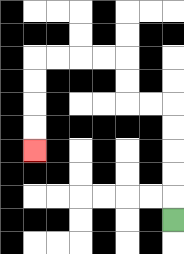{'start': '[7, 9]', 'end': '[1, 6]', 'path_directions': 'U,U,U,U,U,L,L,U,U,L,L,L,L,D,D,D,D', 'path_coordinates': '[[7, 9], [7, 8], [7, 7], [7, 6], [7, 5], [7, 4], [6, 4], [5, 4], [5, 3], [5, 2], [4, 2], [3, 2], [2, 2], [1, 2], [1, 3], [1, 4], [1, 5], [1, 6]]'}